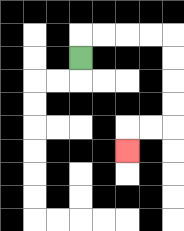{'start': '[3, 2]', 'end': '[5, 6]', 'path_directions': 'U,R,R,R,R,D,D,D,D,L,L,D', 'path_coordinates': '[[3, 2], [3, 1], [4, 1], [5, 1], [6, 1], [7, 1], [7, 2], [7, 3], [7, 4], [7, 5], [6, 5], [5, 5], [5, 6]]'}